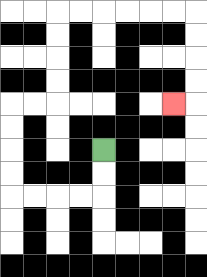{'start': '[4, 6]', 'end': '[7, 4]', 'path_directions': 'D,D,L,L,L,L,U,U,U,U,R,R,U,U,U,U,R,R,R,R,R,R,D,D,D,D,L', 'path_coordinates': '[[4, 6], [4, 7], [4, 8], [3, 8], [2, 8], [1, 8], [0, 8], [0, 7], [0, 6], [0, 5], [0, 4], [1, 4], [2, 4], [2, 3], [2, 2], [2, 1], [2, 0], [3, 0], [4, 0], [5, 0], [6, 0], [7, 0], [8, 0], [8, 1], [8, 2], [8, 3], [8, 4], [7, 4]]'}